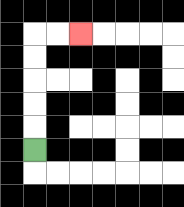{'start': '[1, 6]', 'end': '[3, 1]', 'path_directions': 'U,U,U,U,U,R,R', 'path_coordinates': '[[1, 6], [1, 5], [1, 4], [1, 3], [1, 2], [1, 1], [2, 1], [3, 1]]'}